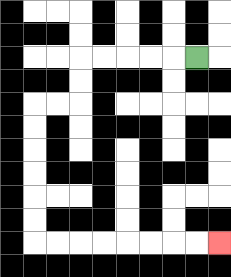{'start': '[8, 2]', 'end': '[9, 10]', 'path_directions': 'L,L,L,L,L,D,D,L,L,D,D,D,D,D,D,R,R,R,R,R,R,R,R', 'path_coordinates': '[[8, 2], [7, 2], [6, 2], [5, 2], [4, 2], [3, 2], [3, 3], [3, 4], [2, 4], [1, 4], [1, 5], [1, 6], [1, 7], [1, 8], [1, 9], [1, 10], [2, 10], [3, 10], [4, 10], [5, 10], [6, 10], [7, 10], [8, 10], [9, 10]]'}